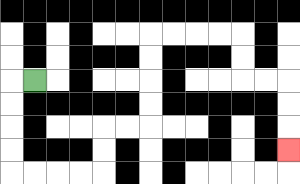{'start': '[1, 3]', 'end': '[12, 6]', 'path_directions': 'L,D,D,D,D,R,R,R,R,U,U,R,R,U,U,U,U,R,R,R,R,D,D,R,R,D,D,D', 'path_coordinates': '[[1, 3], [0, 3], [0, 4], [0, 5], [0, 6], [0, 7], [1, 7], [2, 7], [3, 7], [4, 7], [4, 6], [4, 5], [5, 5], [6, 5], [6, 4], [6, 3], [6, 2], [6, 1], [7, 1], [8, 1], [9, 1], [10, 1], [10, 2], [10, 3], [11, 3], [12, 3], [12, 4], [12, 5], [12, 6]]'}